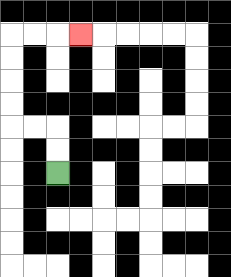{'start': '[2, 7]', 'end': '[3, 1]', 'path_directions': 'U,U,L,L,U,U,U,U,R,R,R', 'path_coordinates': '[[2, 7], [2, 6], [2, 5], [1, 5], [0, 5], [0, 4], [0, 3], [0, 2], [0, 1], [1, 1], [2, 1], [3, 1]]'}